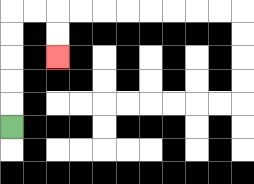{'start': '[0, 5]', 'end': '[2, 2]', 'path_directions': 'U,U,U,U,U,R,R,D,D', 'path_coordinates': '[[0, 5], [0, 4], [0, 3], [0, 2], [0, 1], [0, 0], [1, 0], [2, 0], [2, 1], [2, 2]]'}